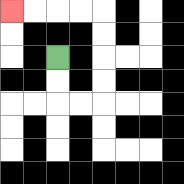{'start': '[2, 2]', 'end': '[0, 0]', 'path_directions': 'D,D,R,R,U,U,U,U,L,L,L,L', 'path_coordinates': '[[2, 2], [2, 3], [2, 4], [3, 4], [4, 4], [4, 3], [4, 2], [4, 1], [4, 0], [3, 0], [2, 0], [1, 0], [0, 0]]'}